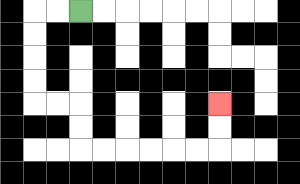{'start': '[3, 0]', 'end': '[9, 4]', 'path_directions': 'L,L,D,D,D,D,R,R,D,D,R,R,R,R,R,R,U,U', 'path_coordinates': '[[3, 0], [2, 0], [1, 0], [1, 1], [1, 2], [1, 3], [1, 4], [2, 4], [3, 4], [3, 5], [3, 6], [4, 6], [5, 6], [6, 6], [7, 6], [8, 6], [9, 6], [9, 5], [9, 4]]'}